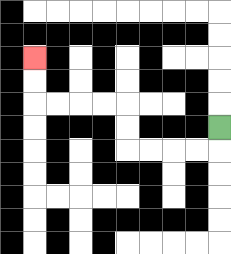{'start': '[9, 5]', 'end': '[1, 2]', 'path_directions': 'D,L,L,L,L,U,U,L,L,L,L,U,U', 'path_coordinates': '[[9, 5], [9, 6], [8, 6], [7, 6], [6, 6], [5, 6], [5, 5], [5, 4], [4, 4], [3, 4], [2, 4], [1, 4], [1, 3], [1, 2]]'}